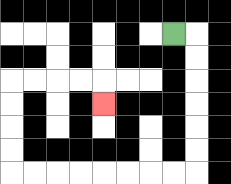{'start': '[7, 1]', 'end': '[4, 4]', 'path_directions': 'R,D,D,D,D,D,D,L,L,L,L,L,L,L,L,U,U,U,U,R,R,R,R,D', 'path_coordinates': '[[7, 1], [8, 1], [8, 2], [8, 3], [8, 4], [8, 5], [8, 6], [8, 7], [7, 7], [6, 7], [5, 7], [4, 7], [3, 7], [2, 7], [1, 7], [0, 7], [0, 6], [0, 5], [0, 4], [0, 3], [1, 3], [2, 3], [3, 3], [4, 3], [4, 4]]'}